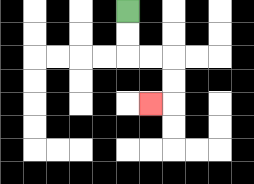{'start': '[5, 0]', 'end': '[6, 4]', 'path_directions': 'D,D,R,R,D,D,L', 'path_coordinates': '[[5, 0], [5, 1], [5, 2], [6, 2], [7, 2], [7, 3], [7, 4], [6, 4]]'}